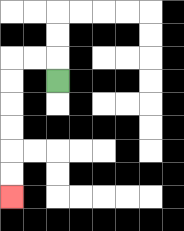{'start': '[2, 3]', 'end': '[0, 8]', 'path_directions': 'U,L,L,D,D,D,D,D,D', 'path_coordinates': '[[2, 3], [2, 2], [1, 2], [0, 2], [0, 3], [0, 4], [0, 5], [0, 6], [0, 7], [0, 8]]'}